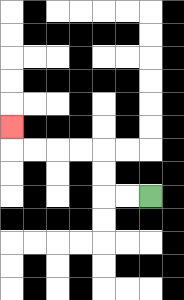{'start': '[6, 8]', 'end': '[0, 5]', 'path_directions': 'L,L,U,U,L,L,L,L,U', 'path_coordinates': '[[6, 8], [5, 8], [4, 8], [4, 7], [4, 6], [3, 6], [2, 6], [1, 6], [0, 6], [0, 5]]'}